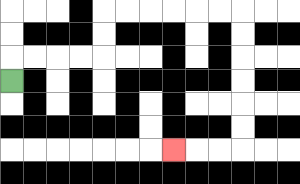{'start': '[0, 3]', 'end': '[7, 6]', 'path_directions': 'U,R,R,R,R,U,U,R,R,R,R,R,R,D,D,D,D,D,D,L,L,L', 'path_coordinates': '[[0, 3], [0, 2], [1, 2], [2, 2], [3, 2], [4, 2], [4, 1], [4, 0], [5, 0], [6, 0], [7, 0], [8, 0], [9, 0], [10, 0], [10, 1], [10, 2], [10, 3], [10, 4], [10, 5], [10, 6], [9, 6], [8, 6], [7, 6]]'}